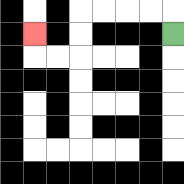{'start': '[7, 1]', 'end': '[1, 1]', 'path_directions': 'U,L,L,L,L,D,D,L,L,U', 'path_coordinates': '[[7, 1], [7, 0], [6, 0], [5, 0], [4, 0], [3, 0], [3, 1], [3, 2], [2, 2], [1, 2], [1, 1]]'}